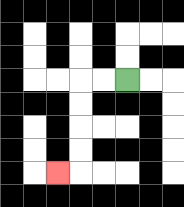{'start': '[5, 3]', 'end': '[2, 7]', 'path_directions': 'L,L,D,D,D,D,L', 'path_coordinates': '[[5, 3], [4, 3], [3, 3], [3, 4], [3, 5], [3, 6], [3, 7], [2, 7]]'}